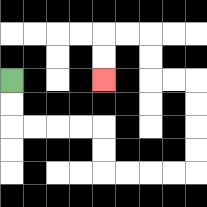{'start': '[0, 3]', 'end': '[4, 3]', 'path_directions': 'D,D,R,R,R,R,D,D,R,R,R,R,U,U,U,U,L,L,U,U,L,L,D,D', 'path_coordinates': '[[0, 3], [0, 4], [0, 5], [1, 5], [2, 5], [3, 5], [4, 5], [4, 6], [4, 7], [5, 7], [6, 7], [7, 7], [8, 7], [8, 6], [8, 5], [8, 4], [8, 3], [7, 3], [6, 3], [6, 2], [6, 1], [5, 1], [4, 1], [4, 2], [4, 3]]'}